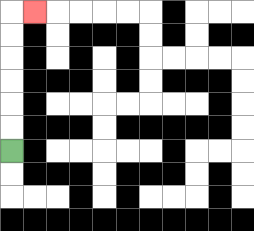{'start': '[0, 6]', 'end': '[1, 0]', 'path_directions': 'U,U,U,U,U,U,R', 'path_coordinates': '[[0, 6], [0, 5], [0, 4], [0, 3], [0, 2], [0, 1], [0, 0], [1, 0]]'}